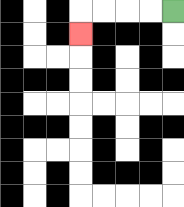{'start': '[7, 0]', 'end': '[3, 1]', 'path_directions': 'L,L,L,L,D', 'path_coordinates': '[[7, 0], [6, 0], [5, 0], [4, 0], [3, 0], [3, 1]]'}